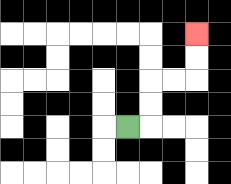{'start': '[5, 5]', 'end': '[8, 1]', 'path_directions': 'R,U,U,R,R,U,U', 'path_coordinates': '[[5, 5], [6, 5], [6, 4], [6, 3], [7, 3], [8, 3], [8, 2], [8, 1]]'}